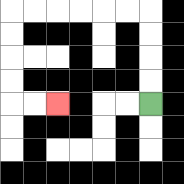{'start': '[6, 4]', 'end': '[2, 4]', 'path_directions': 'U,U,U,U,L,L,L,L,L,L,D,D,D,D,R,R', 'path_coordinates': '[[6, 4], [6, 3], [6, 2], [6, 1], [6, 0], [5, 0], [4, 0], [3, 0], [2, 0], [1, 0], [0, 0], [0, 1], [0, 2], [0, 3], [0, 4], [1, 4], [2, 4]]'}